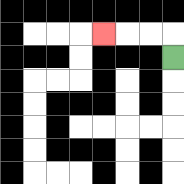{'start': '[7, 2]', 'end': '[4, 1]', 'path_directions': 'U,L,L,L', 'path_coordinates': '[[7, 2], [7, 1], [6, 1], [5, 1], [4, 1]]'}